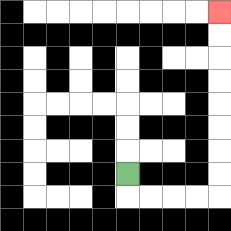{'start': '[5, 7]', 'end': '[9, 0]', 'path_directions': 'D,R,R,R,R,U,U,U,U,U,U,U,U', 'path_coordinates': '[[5, 7], [5, 8], [6, 8], [7, 8], [8, 8], [9, 8], [9, 7], [9, 6], [9, 5], [9, 4], [9, 3], [9, 2], [9, 1], [9, 0]]'}